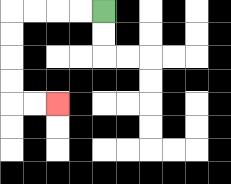{'start': '[4, 0]', 'end': '[2, 4]', 'path_directions': 'L,L,L,L,D,D,D,D,R,R', 'path_coordinates': '[[4, 0], [3, 0], [2, 0], [1, 0], [0, 0], [0, 1], [0, 2], [0, 3], [0, 4], [1, 4], [2, 4]]'}